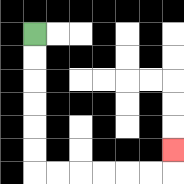{'start': '[1, 1]', 'end': '[7, 6]', 'path_directions': 'D,D,D,D,D,D,R,R,R,R,R,R,U', 'path_coordinates': '[[1, 1], [1, 2], [1, 3], [1, 4], [1, 5], [1, 6], [1, 7], [2, 7], [3, 7], [4, 7], [5, 7], [6, 7], [7, 7], [7, 6]]'}